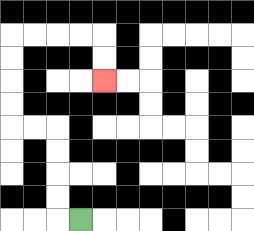{'start': '[3, 9]', 'end': '[4, 3]', 'path_directions': 'L,U,U,U,U,L,L,U,U,U,U,R,R,R,R,D,D', 'path_coordinates': '[[3, 9], [2, 9], [2, 8], [2, 7], [2, 6], [2, 5], [1, 5], [0, 5], [0, 4], [0, 3], [0, 2], [0, 1], [1, 1], [2, 1], [3, 1], [4, 1], [4, 2], [4, 3]]'}